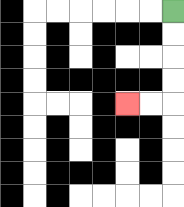{'start': '[7, 0]', 'end': '[5, 4]', 'path_directions': 'D,D,D,D,L,L', 'path_coordinates': '[[7, 0], [7, 1], [7, 2], [7, 3], [7, 4], [6, 4], [5, 4]]'}